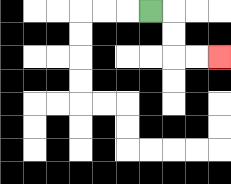{'start': '[6, 0]', 'end': '[9, 2]', 'path_directions': 'R,D,D,R,R', 'path_coordinates': '[[6, 0], [7, 0], [7, 1], [7, 2], [8, 2], [9, 2]]'}